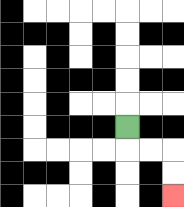{'start': '[5, 5]', 'end': '[7, 8]', 'path_directions': 'D,R,R,D,D', 'path_coordinates': '[[5, 5], [5, 6], [6, 6], [7, 6], [7, 7], [7, 8]]'}